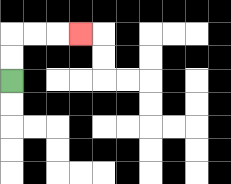{'start': '[0, 3]', 'end': '[3, 1]', 'path_directions': 'U,U,R,R,R', 'path_coordinates': '[[0, 3], [0, 2], [0, 1], [1, 1], [2, 1], [3, 1]]'}